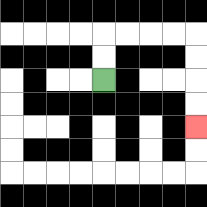{'start': '[4, 3]', 'end': '[8, 5]', 'path_directions': 'U,U,R,R,R,R,D,D,D,D', 'path_coordinates': '[[4, 3], [4, 2], [4, 1], [5, 1], [6, 1], [7, 1], [8, 1], [8, 2], [8, 3], [8, 4], [8, 5]]'}